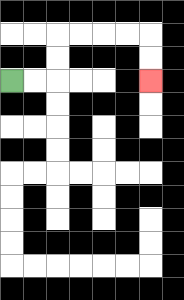{'start': '[0, 3]', 'end': '[6, 3]', 'path_directions': 'R,R,U,U,R,R,R,R,D,D', 'path_coordinates': '[[0, 3], [1, 3], [2, 3], [2, 2], [2, 1], [3, 1], [4, 1], [5, 1], [6, 1], [6, 2], [6, 3]]'}